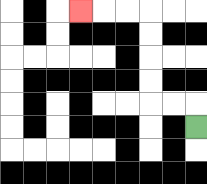{'start': '[8, 5]', 'end': '[3, 0]', 'path_directions': 'U,L,L,U,U,U,U,L,L,L', 'path_coordinates': '[[8, 5], [8, 4], [7, 4], [6, 4], [6, 3], [6, 2], [6, 1], [6, 0], [5, 0], [4, 0], [3, 0]]'}